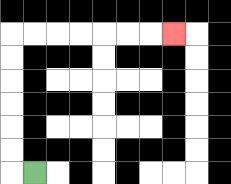{'start': '[1, 7]', 'end': '[7, 1]', 'path_directions': 'L,U,U,U,U,U,U,R,R,R,R,R,R,R', 'path_coordinates': '[[1, 7], [0, 7], [0, 6], [0, 5], [0, 4], [0, 3], [0, 2], [0, 1], [1, 1], [2, 1], [3, 1], [4, 1], [5, 1], [6, 1], [7, 1]]'}